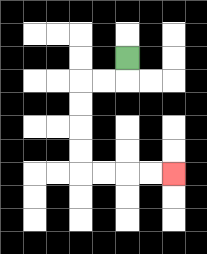{'start': '[5, 2]', 'end': '[7, 7]', 'path_directions': 'D,L,L,D,D,D,D,R,R,R,R', 'path_coordinates': '[[5, 2], [5, 3], [4, 3], [3, 3], [3, 4], [3, 5], [3, 6], [3, 7], [4, 7], [5, 7], [6, 7], [7, 7]]'}